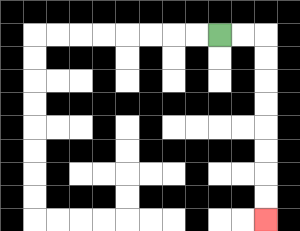{'start': '[9, 1]', 'end': '[11, 9]', 'path_directions': 'R,R,D,D,D,D,D,D,D,D', 'path_coordinates': '[[9, 1], [10, 1], [11, 1], [11, 2], [11, 3], [11, 4], [11, 5], [11, 6], [11, 7], [11, 8], [11, 9]]'}